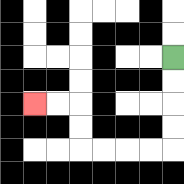{'start': '[7, 2]', 'end': '[1, 4]', 'path_directions': 'D,D,D,D,L,L,L,L,U,U,L,L', 'path_coordinates': '[[7, 2], [7, 3], [7, 4], [7, 5], [7, 6], [6, 6], [5, 6], [4, 6], [3, 6], [3, 5], [3, 4], [2, 4], [1, 4]]'}